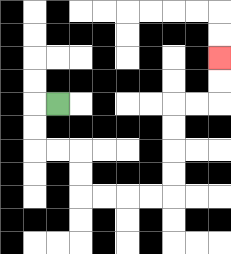{'start': '[2, 4]', 'end': '[9, 2]', 'path_directions': 'L,D,D,R,R,D,D,R,R,R,R,U,U,U,U,R,R,U,U', 'path_coordinates': '[[2, 4], [1, 4], [1, 5], [1, 6], [2, 6], [3, 6], [3, 7], [3, 8], [4, 8], [5, 8], [6, 8], [7, 8], [7, 7], [7, 6], [7, 5], [7, 4], [8, 4], [9, 4], [9, 3], [9, 2]]'}